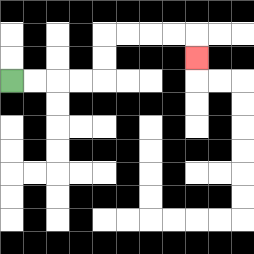{'start': '[0, 3]', 'end': '[8, 2]', 'path_directions': 'R,R,R,R,U,U,R,R,R,R,D', 'path_coordinates': '[[0, 3], [1, 3], [2, 3], [3, 3], [4, 3], [4, 2], [4, 1], [5, 1], [6, 1], [7, 1], [8, 1], [8, 2]]'}